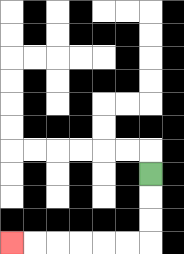{'start': '[6, 7]', 'end': '[0, 10]', 'path_directions': 'D,D,D,L,L,L,L,L,L', 'path_coordinates': '[[6, 7], [6, 8], [6, 9], [6, 10], [5, 10], [4, 10], [3, 10], [2, 10], [1, 10], [0, 10]]'}